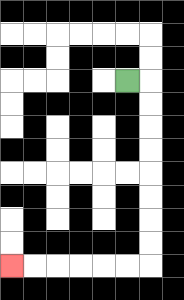{'start': '[5, 3]', 'end': '[0, 11]', 'path_directions': 'R,D,D,D,D,D,D,D,D,L,L,L,L,L,L', 'path_coordinates': '[[5, 3], [6, 3], [6, 4], [6, 5], [6, 6], [6, 7], [6, 8], [6, 9], [6, 10], [6, 11], [5, 11], [4, 11], [3, 11], [2, 11], [1, 11], [0, 11]]'}